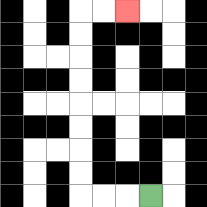{'start': '[6, 8]', 'end': '[5, 0]', 'path_directions': 'L,L,L,U,U,U,U,U,U,U,U,R,R', 'path_coordinates': '[[6, 8], [5, 8], [4, 8], [3, 8], [3, 7], [3, 6], [3, 5], [3, 4], [3, 3], [3, 2], [3, 1], [3, 0], [4, 0], [5, 0]]'}